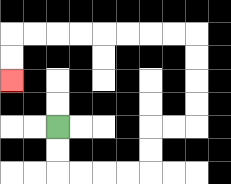{'start': '[2, 5]', 'end': '[0, 3]', 'path_directions': 'D,D,R,R,R,R,U,U,R,R,U,U,U,U,L,L,L,L,L,L,L,L,D,D', 'path_coordinates': '[[2, 5], [2, 6], [2, 7], [3, 7], [4, 7], [5, 7], [6, 7], [6, 6], [6, 5], [7, 5], [8, 5], [8, 4], [8, 3], [8, 2], [8, 1], [7, 1], [6, 1], [5, 1], [4, 1], [3, 1], [2, 1], [1, 1], [0, 1], [0, 2], [0, 3]]'}